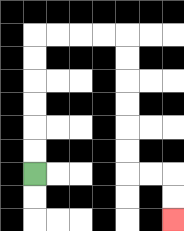{'start': '[1, 7]', 'end': '[7, 9]', 'path_directions': 'U,U,U,U,U,U,R,R,R,R,D,D,D,D,D,D,R,R,D,D', 'path_coordinates': '[[1, 7], [1, 6], [1, 5], [1, 4], [1, 3], [1, 2], [1, 1], [2, 1], [3, 1], [4, 1], [5, 1], [5, 2], [5, 3], [5, 4], [5, 5], [5, 6], [5, 7], [6, 7], [7, 7], [7, 8], [7, 9]]'}